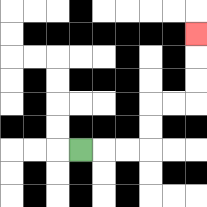{'start': '[3, 6]', 'end': '[8, 1]', 'path_directions': 'R,R,R,U,U,R,R,U,U,U', 'path_coordinates': '[[3, 6], [4, 6], [5, 6], [6, 6], [6, 5], [6, 4], [7, 4], [8, 4], [8, 3], [8, 2], [8, 1]]'}